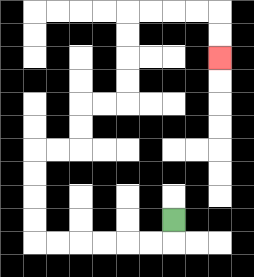{'start': '[7, 9]', 'end': '[9, 2]', 'path_directions': 'D,L,L,L,L,L,L,U,U,U,U,R,R,U,U,R,R,U,U,U,U,R,R,R,R,D,D', 'path_coordinates': '[[7, 9], [7, 10], [6, 10], [5, 10], [4, 10], [3, 10], [2, 10], [1, 10], [1, 9], [1, 8], [1, 7], [1, 6], [2, 6], [3, 6], [3, 5], [3, 4], [4, 4], [5, 4], [5, 3], [5, 2], [5, 1], [5, 0], [6, 0], [7, 0], [8, 0], [9, 0], [9, 1], [9, 2]]'}